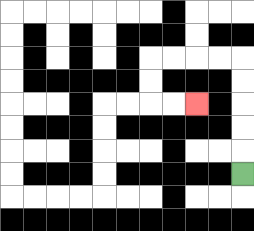{'start': '[10, 7]', 'end': '[8, 4]', 'path_directions': 'U,U,U,U,U,L,L,L,L,D,D,R,R', 'path_coordinates': '[[10, 7], [10, 6], [10, 5], [10, 4], [10, 3], [10, 2], [9, 2], [8, 2], [7, 2], [6, 2], [6, 3], [6, 4], [7, 4], [8, 4]]'}